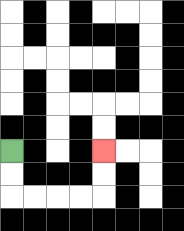{'start': '[0, 6]', 'end': '[4, 6]', 'path_directions': 'D,D,R,R,R,R,U,U', 'path_coordinates': '[[0, 6], [0, 7], [0, 8], [1, 8], [2, 8], [3, 8], [4, 8], [4, 7], [4, 6]]'}